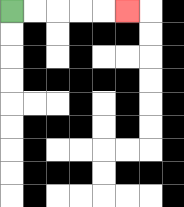{'start': '[0, 0]', 'end': '[5, 0]', 'path_directions': 'R,R,R,R,R', 'path_coordinates': '[[0, 0], [1, 0], [2, 0], [3, 0], [4, 0], [5, 0]]'}